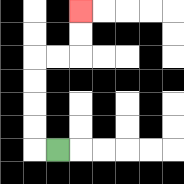{'start': '[2, 6]', 'end': '[3, 0]', 'path_directions': 'L,U,U,U,U,R,R,U,U', 'path_coordinates': '[[2, 6], [1, 6], [1, 5], [1, 4], [1, 3], [1, 2], [2, 2], [3, 2], [3, 1], [3, 0]]'}